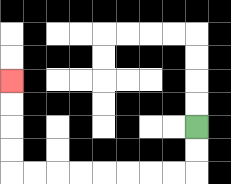{'start': '[8, 5]', 'end': '[0, 3]', 'path_directions': 'D,D,L,L,L,L,L,L,L,L,U,U,U,U', 'path_coordinates': '[[8, 5], [8, 6], [8, 7], [7, 7], [6, 7], [5, 7], [4, 7], [3, 7], [2, 7], [1, 7], [0, 7], [0, 6], [0, 5], [0, 4], [0, 3]]'}